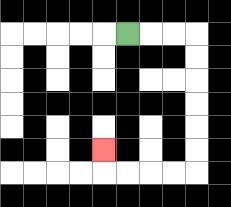{'start': '[5, 1]', 'end': '[4, 6]', 'path_directions': 'R,R,R,D,D,D,D,D,D,L,L,L,L,U', 'path_coordinates': '[[5, 1], [6, 1], [7, 1], [8, 1], [8, 2], [8, 3], [8, 4], [8, 5], [8, 6], [8, 7], [7, 7], [6, 7], [5, 7], [4, 7], [4, 6]]'}